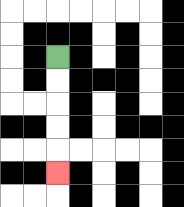{'start': '[2, 2]', 'end': '[2, 7]', 'path_directions': 'D,D,D,D,D', 'path_coordinates': '[[2, 2], [2, 3], [2, 4], [2, 5], [2, 6], [2, 7]]'}